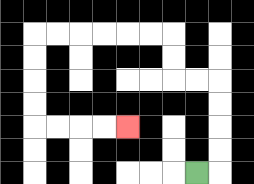{'start': '[8, 7]', 'end': '[5, 5]', 'path_directions': 'R,U,U,U,U,L,L,U,U,L,L,L,L,L,L,D,D,D,D,R,R,R,R', 'path_coordinates': '[[8, 7], [9, 7], [9, 6], [9, 5], [9, 4], [9, 3], [8, 3], [7, 3], [7, 2], [7, 1], [6, 1], [5, 1], [4, 1], [3, 1], [2, 1], [1, 1], [1, 2], [1, 3], [1, 4], [1, 5], [2, 5], [3, 5], [4, 5], [5, 5]]'}